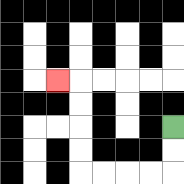{'start': '[7, 5]', 'end': '[2, 3]', 'path_directions': 'D,D,L,L,L,L,U,U,U,U,L', 'path_coordinates': '[[7, 5], [7, 6], [7, 7], [6, 7], [5, 7], [4, 7], [3, 7], [3, 6], [3, 5], [3, 4], [3, 3], [2, 3]]'}